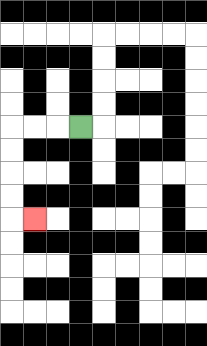{'start': '[3, 5]', 'end': '[1, 9]', 'path_directions': 'L,L,L,D,D,D,D,R', 'path_coordinates': '[[3, 5], [2, 5], [1, 5], [0, 5], [0, 6], [0, 7], [0, 8], [0, 9], [1, 9]]'}